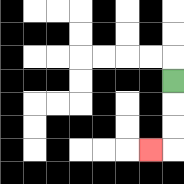{'start': '[7, 3]', 'end': '[6, 6]', 'path_directions': 'D,D,D,L', 'path_coordinates': '[[7, 3], [7, 4], [7, 5], [7, 6], [6, 6]]'}